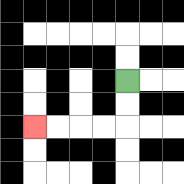{'start': '[5, 3]', 'end': '[1, 5]', 'path_directions': 'D,D,L,L,L,L', 'path_coordinates': '[[5, 3], [5, 4], [5, 5], [4, 5], [3, 5], [2, 5], [1, 5]]'}